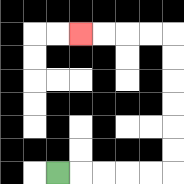{'start': '[2, 7]', 'end': '[3, 1]', 'path_directions': 'R,R,R,R,R,U,U,U,U,U,U,L,L,L,L', 'path_coordinates': '[[2, 7], [3, 7], [4, 7], [5, 7], [6, 7], [7, 7], [7, 6], [7, 5], [7, 4], [7, 3], [7, 2], [7, 1], [6, 1], [5, 1], [4, 1], [3, 1]]'}